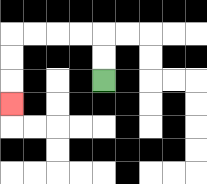{'start': '[4, 3]', 'end': '[0, 4]', 'path_directions': 'U,U,L,L,L,L,D,D,D', 'path_coordinates': '[[4, 3], [4, 2], [4, 1], [3, 1], [2, 1], [1, 1], [0, 1], [0, 2], [0, 3], [0, 4]]'}